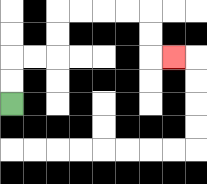{'start': '[0, 4]', 'end': '[7, 2]', 'path_directions': 'U,U,R,R,U,U,R,R,R,R,D,D,R', 'path_coordinates': '[[0, 4], [0, 3], [0, 2], [1, 2], [2, 2], [2, 1], [2, 0], [3, 0], [4, 0], [5, 0], [6, 0], [6, 1], [6, 2], [7, 2]]'}